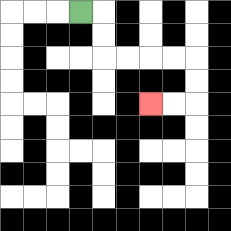{'start': '[3, 0]', 'end': '[6, 4]', 'path_directions': 'R,D,D,R,R,R,R,D,D,L,L', 'path_coordinates': '[[3, 0], [4, 0], [4, 1], [4, 2], [5, 2], [6, 2], [7, 2], [8, 2], [8, 3], [8, 4], [7, 4], [6, 4]]'}